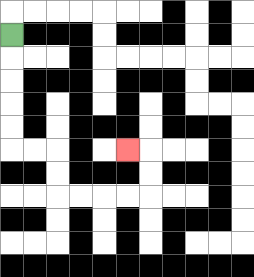{'start': '[0, 1]', 'end': '[5, 6]', 'path_directions': 'D,D,D,D,D,R,R,D,D,R,R,R,R,U,U,L', 'path_coordinates': '[[0, 1], [0, 2], [0, 3], [0, 4], [0, 5], [0, 6], [1, 6], [2, 6], [2, 7], [2, 8], [3, 8], [4, 8], [5, 8], [6, 8], [6, 7], [6, 6], [5, 6]]'}